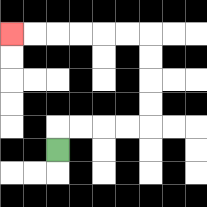{'start': '[2, 6]', 'end': '[0, 1]', 'path_directions': 'U,R,R,R,R,U,U,U,U,L,L,L,L,L,L', 'path_coordinates': '[[2, 6], [2, 5], [3, 5], [4, 5], [5, 5], [6, 5], [6, 4], [6, 3], [6, 2], [6, 1], [5, 1], [4, 1], [3, 1], [2, 1], [1, 1], [0, 1]]'}